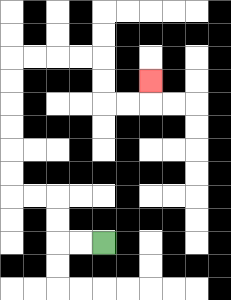{'start': '[4, 10]', 'end': '[6, 3]', 'path_directions': 'L,L,U,U,L,L,U,U,U,U,U,U,R,R,R,R,D,D,R,R,U', 'path_coordinates': '[[4, 10], [3, 10], [2, 10], [2, 9], [2, 8], [1, 8], [0, 8], [0, 7], [0, 6], [0, 5], [0, 4], [0, 3], [0, 2], [1, 2], [2, 2], [3, 2], [4, 2], [4, 3], [4, 4], [5, 4], [6, 4], [6, 3]]'}